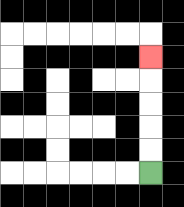{'start': '[6, 7]', 'end': '[6, 2]', 'path_directions': 'U,U,U,U,U', 'path_coordinates': '[[6, 7], [6, 6], [6, 5], [6, 4], [6, 3], [6, 2]]'}